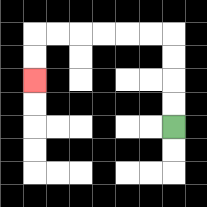{'start': '[7, 5]', 'end': '[1, 3]', 'path_directions': 'U,U,U,U,L,L,L,L,L,L,D,D', 'path_coordinates': '[[7, 5], [7, 4], [7, 3], [7, 2], [7, 1], [6, 1], [5, 1], [4, 1], [3, 1], [2, 1], [1, 1], [1, 2], [1, 3]]'}